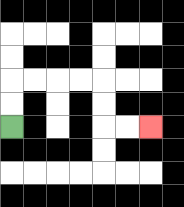{'start': '[0, 5]', 'end': '[6, 5]', 'path_directions': 'U,U,R,R,R,R,D,D,R,R', 'path_coordinates': '[[0, 5], [0, 4], [0, 3], [1, 3], [2, 3], [3, 3], [4, 3], [4, 4], [4, 5], [5, 5], [6, 5]]'}